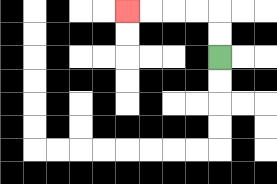{'start': '[9, 2]', 'end': '[5, 0]', 'path_directions': 'U,U,L,L,L,L', 'path_coordinates': '[[9, 2], [9, 1], [9, 0], [8, 0], [7, 0], [6, 0], [5, 0]]'}